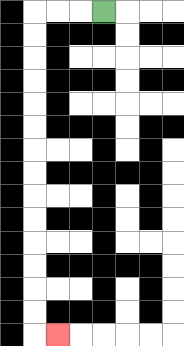{'start': '[4, 0]', 'end': '[2, 14]', 'path_directions': 'L,L,L,D,D,D,D,D,D,D,D,D,D,D,D,D,D,R', 'path_coordinates': '[[4, 0], [3, 0], [2, 0], [1, 0], [1, 1], [1, 2], [1, 3], [1, 4], [1, 5], [1, 6], [1, 7], [1, 8], [1, 9], [1, 10], [1, 11], [1, 12], [1, 13], [1, 14], [2, 14]]'}